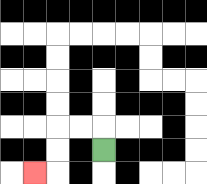{'start': '[4, 6]', 'end': '[1, 7]', 'path_directions': 'U,L,L,D,D,L', 'path_coordinates': '[[4, 6], [4, 5], [3, 5], [2, 5], [2, 6], [2, 7], [1, 7]]'}